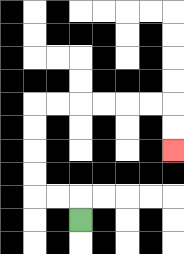{'start': '[3, 9]', 'end': '[7, 6]', 'path_directions': 'U,L,L,U,U,U,U,R,R,R,R,R,R,D,D', 'path_coordinates': '[[3, 9], [3, 8], [2, 8], [1, 8], [1, 7], [1, 6], [1, 5], [1, 4], [2, 4], [3, 4], [4, 4], [5, 4], [6, 4], [7, 4], [7, 5], [7, 6]]'}